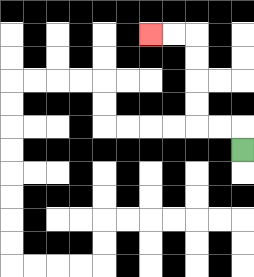{'start': '[10, 6]', 'end': '[6, 1]', 'path_directions': 'U,L,L,U,U,U,U,L,L', 'path_coordinates': '[[10, 6], [10, 5], [9, 5], [8, 5], [8, 4], [8, 3], [8, 2], [8, 1], [7, 1], [6, 1]]'}